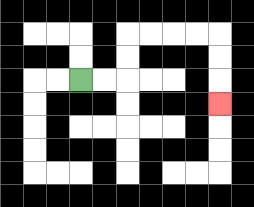{'start': '[3, 3]', 'end': '[9, 4]', 'path_directions': 'R,R,U,U,R,R,R,R,D,D,D', 'path_coordinates': '[[3, 3], [4, 3], [5, 3], [5, 2], [5, 1], [6, 1], [7, 1], [8, 1], [9, 1], [9, 2], [9, 3], [9, 4]]'}